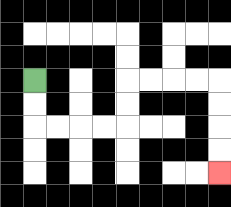{'start': '[1, 3]', 'end': '[9, 7]', 'path_directions': 'D,D,R,R,R,R,U,U,R,R,R,R,D,D,D,D', 'path_coordinates': '[[1, 3], [1, 4], [1, 5], [2, 5], [3, 5], [4, 5], [5, 5], [5, 4], [5, 3], [6, 3], [7, 3], [8, 3], [9, 3], [9, 4], [9, 5], [9, 6], [9, 7]]'}